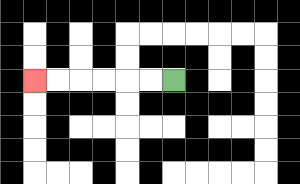{'start': '[7, 3]', 'end': '[1, 3]', 'path_directions': 'L,L,L,L,L,L', 'path_coordinates': '[[7, 3], [6, 3], [5, 3], [4, 3], [3, 3], [2, 3], [1, 3]]'}